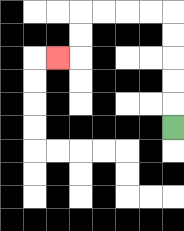{'start': '[7, 5]', 'end': '[2, 2]', 'path_directions': 'U,U,U,U,U,L,L,L,L,D,D,L', 'path_coordinates': '[[7, 5], [7, 4], [7, 3], [7, 2], [7, 1], [7, 0], [6, 0], [5, 0], [4, 0], [3, 0], [3, 1], [3, 2], [2, 2]]'}